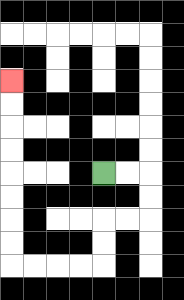{'start': '[4, 7]', 'end': '[0, 3]', 'path_directions': 'R,R,D,D,L,L,D,D,L,L,L,L,U,U,U,U,U,U,U,U', 'path_coordinates': '[[4, 7], [5, 7], [6, 7], [6, 8], [6, 9], [5, 9], [4, 9], [4, 10], [4, 11], [3, 11], [2, 11], [1, 11], [0, 11], [0, 10], [0, 9], [0, 8], [0, 7], [0, 6], [0, 5], [0, 4], [0, 3]]'}